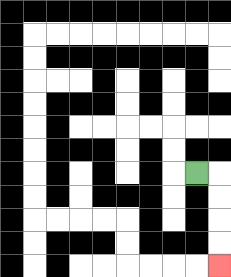{'start': '[8, 7]', 'end': '[9, 11]', 'path_directions': 'R,D,D,D,D', 'path_coordinates': '[[8, 7], [9, 7], [9, 8], [9, 9], [9, 10], [9, 11]]'}